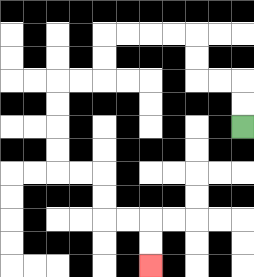{'start': '[10, 5]', 'end': '[6, 11]', 'path_directions': 'U,U,L,L,U,U,L,L,L,L,D,D,L,L,D,D,D,D,R,R,D,D,R,R,D,D', 'path_coordinates': '[[10, 5], [10, 4], [10, 3], [9, 3], [8, 3], [8, 2], [8, 1], [7, 1], [6, 1], [5, 1], [4, 1], [4, 2], [4, 3], [3, 3], [2, 3], [2, 4], [2, 5], [2, 6], [2, 7], [3, 7], [4, 7], [4, 8], [4, 9], [5, 9], [6, 9], [6, 10], [6, 11]]'}